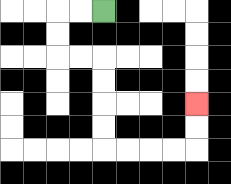{'start': '[4, 0]', 'end': '[8, 4]', 'path_directions': 'L,L,D,D,R,R,D,D,D,D,R,R,R,R,U,U', 'path_coordinates': '[[4, 0], [3, 0], [2, 0], [2, 1], [2, 2], [3, 2], [4, 2], [4, 3], [4, 4], [4, 5], [4, 6], [5, 6], [6, 6], [7, 6], [8, 6], [8, 5], [8, 4]]'}